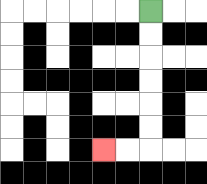{'start': '[6, 0]', 'end': '[4, 6]', 'path_directions': 'D,D,D,D,D,D,L,L', 'path_coordinates': '[[6, 0], [6, 1], [6, 2], [6, 3], [6, 4], [6, 5], [6, 6], [5, 6], [4, 6]]'}